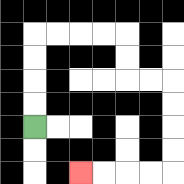{'start': '[1, 5]', 'end': '[3, 7]', 'path_directions': 'U,U,U,U,R,R,R,R,D,D,R,R,D,D,D,D,L,L,L,L', 'path_coordinates': '[[1, 5], [1, 4], [1, 3], [1, 2], [1, 1], [2, 1], [3, 1], [4, 1], [5, 1], [5, 2], [5, 3], [6, 3], [7, 3], [7, 4], [7, 5], [7, 6], [7, 7], [6, 7], [5, 7], [4, 7], [3, 7]]'}